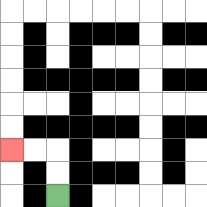{'start': '[2, 8]', 'end': '[0, 6]', 'path_directions': 'U,U,L,L', 'path_coordinates': '[[2, 8], [2, 7], [2, 6], [1, 6], [0, 6]]'}